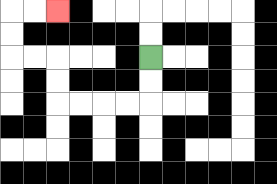{'start': '[6, 2]', 'end': '[2, 0]', 'path_directions': 'D,D,L,L,L,L,U,U,L,L,U,U,R,R', 'path_coordinates': '[[6, 2], [6, 3], [6, 4], [5, 4], [4, 4], [3, 4], [2, 4], [2, 3], [2, 2], [1, 2], [0, 2], [0, 1], [0, 0], [1, 0], [2, 0]]'}